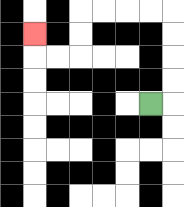{'start': '[6, 4]', 'end': '[1, 1]', 'path_directions': 'R,U,U,U,U,L,L,L,L,D,D,L,L,U', 'path_coordinates': '[[6, 4], [7, 4], [7, 3], [7, 2], [7, 1], [7, 0], [6, 0], [5, 0], [4, 0], [3, 0], [3, 1], [3, 2], [2, 2], [1, 2], [1, 1]]'}